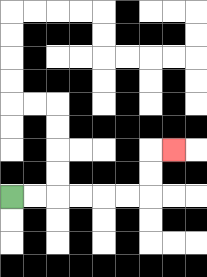{'start': '[0, 8]', 'end': '[7, 6]', 'path_directions': 'R,R,R,R,R,R,U,U,R', 'path_coordinates': '[[0, 8], [1, 8], [2, 8], [3, 8], [4, 8], [5, 8], [6, 8], [6, 7], [6, 6], [7, 6]]'}